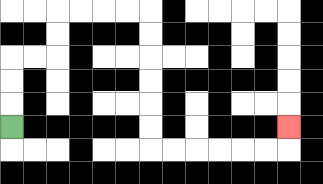{'start': '[0, 5]', 'end': '[12, 5]', 'path_directions': 'U,U,U,R,R,U,U,R,R,R,R,D,D,D,D,D,D,R,R,R,R,R,R,U', 'path_coordinates': '[[0, 5], [0, 4], [0, 3], [0, 2], [1, 2], [2, 2], [2, 1], [2, 0], [3, 0], [4, 0], [5, 0], [6, 0], [6, 1], [6, 2], [6, 3], [6, 4], [6, 5], [6, 6], [7, 6], [8, 6], [9, 6], [10, 6], [11, 6], [12, 6], [12, 5]]'}